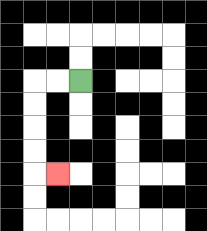{'start': '[3, 3]', 'end': '[2, 7]', 'path_directions': 'L,L,D,D,D,D,R', 'path_coordinates': '[[3, 3], [2, 3], [1, 3], [1, 4], [1, 5], [1, 6], [1, 7], [2, 7]]'}